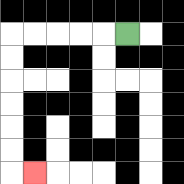{'start': '[5, 1]', 'end': '[1, 7]', 'path_directions': 'L,L,L,L,L,D,D,D,D,D,D,R', 'path_coordinates': '[[5, 1], [4, 1], [3, 1], [2, 1], [1, 1], [0, 1], [0, 2], [0, 3], [0, 4], [0, 5], [0, 6], [0, 7], [1, 7]]'}